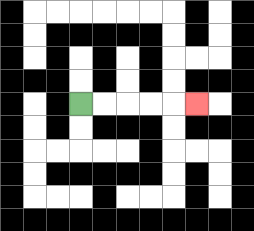{'start': '[3, 4]', 'end': '[8, 4]', 'path_directions': 'R,R,R,R,R', 'path_coordinates': '[[3, 4], [4, 4], [5, 4], [6, 4], [7, 4], [8, 4]]'}